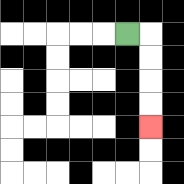{'start': '[5, 1]', 'end': '[6, 5]', 'path_directions': 'R,D,D,D,D', 'path_coordinates': '[[5, 1], [6, 1], [6, 2], [6, 3], [6, 4], [6, 5]]'}